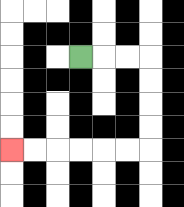{'start': '[3, 2]', 'end': '[0, 6]', 'path_directions': 'R,R,R,D,D,D,D,L,L,L,L,L,L', 'path_coordinates': '[[3, 2], [4, 2], [5, 2], [6, 2], [6, 3], [6, 4], [6, 5], [6, 6], [5, 6], [4, 6], [3, 6], [2, 6], [1, 6], [0, 6]]'}